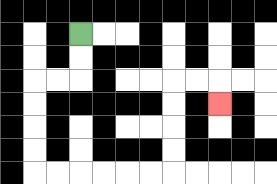{'start': '[3, 1]', 'end': '[9, 4]', 'path_directions': 'D,D,L,L,D,D,D,D,R,R,R,R,R,R,U,U,U,U,R,R,D', 'path_coordinates': '[[3, 1], [3, 2], [3, 3], [2, 3], [1, 3], [1, 4], [1, 5], [1, 6], [1, 7], [2, 7], [3, 7], [4, 7], [5, 7], [6, 7], [7, 7], [7, 6], [7, 5], [7, 4], [7, 3], [8, 3], [9, 3], [9, 4]]'}